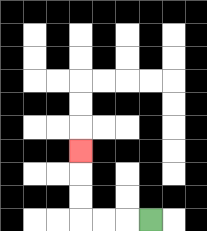{'start': '[6, 9]', 'end': '[3, 6]', 'path_directions': 'L,L,L,U,U,U', 'path_coordinates': '[[6, 9], [5, 9], [4, 9], [3, 9], [3, 8], [3, 7], [3, 6]]'}